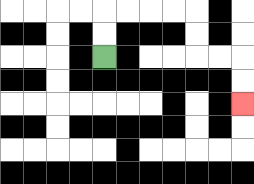{'start': '[4, 2]', 'end': '[10, 4]', 'path_directions': 'U,U,R,R,R,R,D,D,R,R,D,D', 'path_coordinates': '[[4, 2], [4, 1], [4, 0], [5, 0], [6, 0], [7, 0], [8, 0], [8, 1], [8, 2], [9, 2], [10, 2], [10, 3], [10, 4]]'}